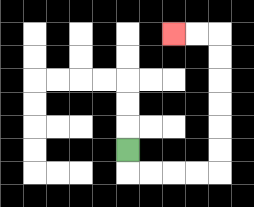{'start': '[5, 6]', 'end': '[7, 1]', 'path_directions': 'D,R,R,R,R,U,U,U,U,U,U,L,L', 'path_coordinates': '[[5, 6], [5, 7], [6, 7], [7, 7], [8, 7], [9, 7], [9, 6], [9, 5], [9, 4], [9, 3], [9, 2], [9, 1], [8, 1], [7, 1]]'}